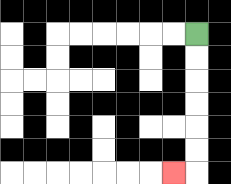{'start': '[8, 1]', 'end': '[7, 7]', 'path_directions': 'D,D,D,D,D,D,L', 'path_coordinates': '[[8, 1], [8, 2], [8, 3], [8, 4], [8, 5], [8, 6], [8, 7], [7, 7]]'}